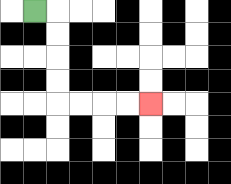{'start': '[1, 0]', 'end': '[6, 4]', 'path_directions': 'R,D,D,D,D,R,R,R,R', 'path_coordinates': '[[1, 0], [2, 0], [2, 1], [2, 2], [2, 3], [2, 4], [3, 4], [4, 4], [5, 4], [6, 4]]'}